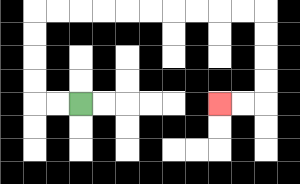{'start': '[3, 4]', 'end': '[9, 4]', 'path_directions': 'L,L,U,U,U,U,R,R,R,R,R,R,R,R,R,R,D,D,D,D,L,L', 'path_coordinates': '[[3, 4], [2, 4], [1, 4], [1, 3], [1, 2], [1, 1], [1, 0], [2, 0], [3, 0], [4, 0], [5, 0], [6, 0], [7, 0], [8, 0], [9, 0], [10, 0], [11, 0], [11, 1], [11, 2], [11, 3], [11, 4], [10, 4], [9, 4]]'}